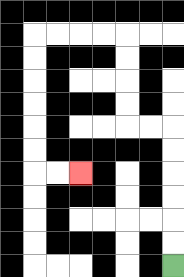{'start': '[7, 11]', 'end': '[3, 7]', 'path_directions': 'U,U,U,U,U,U,L,L,U,U,U,U,L,L,L,L,D,D,D,D,D,D,R,R', 'path_coordinates': '[[7, 11], [7, 10], [7, 9], [7, 8], [7, 7], [7, 6], [7, 5], [6, 5], [5, 5], [5, 4], [5, 3], [5, 2], [5, 1], [4, 1], [3, 1], [2, 1], [1, 1], [1, 2], [1, 3], [1, 4], [1, 5], [1, 6], [1, 7], [2, 7], [3, 7]]'}